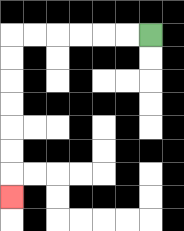{'start': '[6, 1]', 'end': '[0, 8]', 'path_directions': 'L,L,L,L,L,L,D,D,D,D,D,D,D', 'path_coordinates': '[[6, 1], [5, 1], [4, 1], [3, 1], [2, 1], [1, 1], [0, 1], [0, 2], [0, 3], [0, 4], [0, 5], [0, 6], [0, 7], [0, 8]]'}